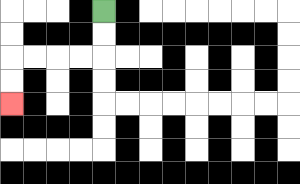{'start': '[4, 0]', 'end': '[0, 4]', 'path_directions': 'D,D,L,L,L,L,D,D', 'path_coordinates': '[[4, 0], [4, 1], [4, 2], [3, 2], [2, 2], [1, 2], [0, 2], [0, 3], [0, 4]]'}